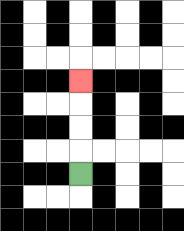{'start': '[3, 7]', 'end': '[3, 3]', 'path_directions': 'U,U,U,U', 'path_coordinates': '[[3, 7], [3, 6], [3, 5], [3, 4], [3, 3]]'}